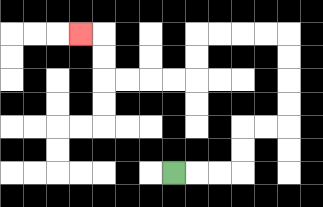{'start': '[7, 7]', 'end': '[3, 1]', 'path_directions': 'R,R,R,U,U,R,R,U,U,U,U,L,L,L,L,D,D,L,L,L,L,U,U,L', 'path_coordinates': '[[7, 7], [8, 7], [9, 7], [10, 7], [10, 6], [10, 5], [11, 5], [12, 5], [12, 4], [12, 3], [12, 2], [12, 1], [11, 1], [10, 1], [9, 1], [8, 1], [8, 2], [8, 3], [7, 3], [6, 3], [5, 3], [4, 3], [4, 2], [4, 1], [3, 1]]'}